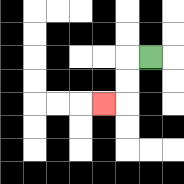{'start': '[6, 2]', 'end': '[4, 4]', 'path_directions': 'L,D,D,L', 'path_coordinates': '[[6, 2], [5, 2], [5, 3], [5, 4], [4, 4]]'}